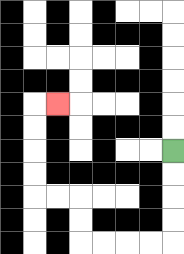{'start': '[7, 6]', 'end': '[2, 4]', 'path_directions': 'D,D,D,D,L,L,L,L,U,U,L,L,U,U,U,U,R', 'path_coordinates': '[[7, 6], [7, 7], [7, 8], [7, 9], [7, 10], [6, 10], [5, 10], [4, 10], [3, 10], [3, 9], [3, 8], [2, 8], [1, 8], [1, 7], [1, 6], [1, 5], [1, 4], [2, 4]]'}